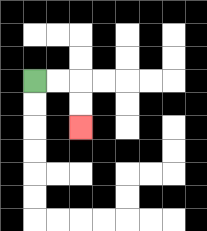{'start': '[1, 3]', 'end': '[3, 5]', 'path_directions': 'R,R,D,D', 'path_coordinates': '[[1, 3], [2, 3], [3, 3], [3, 4], [3, 5]]'}